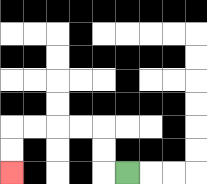{'start': '[5, 7]', 'end': '[0, 7]', 'path_directions': 'L,U,U,L,L,L,L,D,D', 'path_coordinates': '[[5, 7], [4, 7], [4, 6], [4, 5], [3, 5], [2, 5], [1, 5], [0, 5], [0, 6], [0, 7]]'}